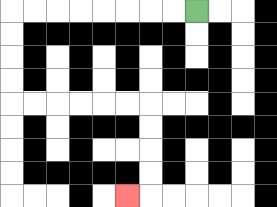{'start': '[8, 0]', 'end': '[5, 8]', 'path_directions': 'L,L,L,L,L,L,L,L,D,D,D,D,R,R,R,R,R,R,D,D,D,D,L', 'path_coordinates': '[[8, 0], [7, 0], [6, 0], [5, 0], [4, 0], [3, 0], [2, 0], [1, 0], [0, 0], [0, 1], [0, 2], [0, 3], [0, 4], [1, 4], [2, 4], [3, 4], [4, 4], [5, 4], [6, 4], [6, 5], [6, 6], [6, 7], [6, 8], [5, 8]]'}